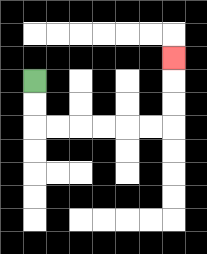{'start': '[1, 3]', 'end': '[7, 2]', 'path_directions': 'D,D,R,R,R,R,R,R,U,U,U', 'path_coordinates': '[[1, 3], [1, 4], [1, 5], [2, 5], [3, 5], [4, 5], [5, 5], [6, 5], [7, 5], [7, 4], [7, 3], [7, 2]]'}